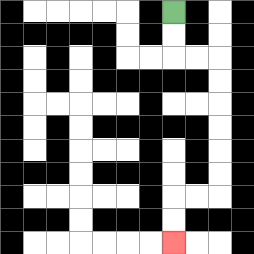{'start': '[7, 0]', 'end': '[7, 10]', 'path_directions': 'D,D,R,R,D,D,D,D,D,D,L,L,D,D', 'path_coordinates': '[[7, 0], [7, 1], [7, 2], [8, 2], [9, 2], [9, 3], [9, 4], [9, 5], [9, 6], [9, 7], [9, 8], [8, 8], [7, 8], [7, 9], [7, 10]]'}